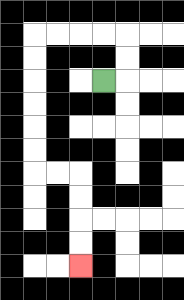{'start': '[4, 3]', 'end': '[3, 11]', 'path_directions': 'R,U,U,L,L,L,L,D,D,D,D,D,D,R,R,D,D,D,D', 'path_coordinates': '[[4, 3], [5, 3], [5, 2], [5, 1], [4, 1], [3, 1], [2, 1], [1, 1], [1, 2], [1, 3], [1, 4], [1, 5], [1, 6], [1, 7], [2, 7], [3, 7], [3, 8], [3, 9], [3, 10], [3, 11]]'}